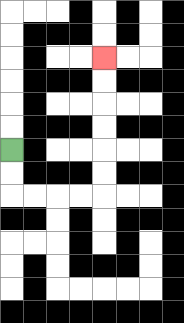{'start': '[0, 6]', 'end': '[4, 2]', 'path_directions': 'D,D,R,R,R,R,U,U,U,U,U,U', 'path_coordinates': '[[0, 6], [0, 7], [0, 8], [1, 8], [2, 8], [3, 8], [4, 8], [4, 7], [4, 6], [4, 5], [4, 4], [4, 3], [4, 2]]'}